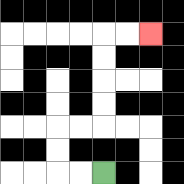{'start': '[4, 7]', 'end': '[6, 1]', 'path_directions': 'L,L,U,U,R,R,U,U,U,U,R,R', 'path_coordinates': '[[4, 7], [3, 7], [2, 7], [2, 6], [2, 5], [3, 5], [4, 5], [4, 4], [4, 3], [4, 2], [4, 1], [5, 1], [6, 1]]'}